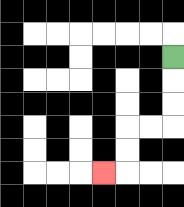{'start': '[7, 2]', 'end': '[4, 7]', 'path_directions': 'D,D,D,L,L,D,D,L', 'path_coordinates': '[[7, 2], [7, 3], [7, 4], [7, 5], [6, 5], [5, 5], [5, 6], [5, 7], [4, 7]]'}